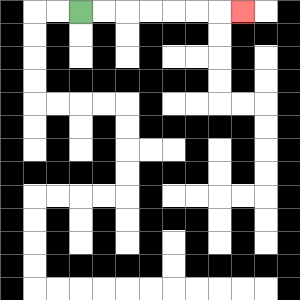{'start': '[3, 0]', 'end': '[10, 0]', 'path_directions': 'R,R,R,R,R,R,R', 'path_coordinates': '[[3, 0], [4, 0], [5, 0], [6, 0], [7, 0], [8, 0], [9, 0], [10, 0]]'}